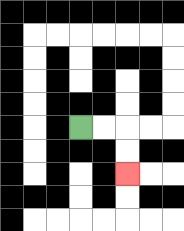{'start': '[3, 5]', 'end': '[5, 7]', 'path_directions': 'R,R,D,D', 'path_coordinates': '[[3, 5], [4, 5], [5, 5], [5, 6], [5, 7]]'}